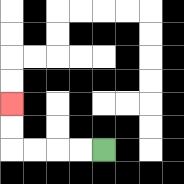{'start': '[4, 6]', 'end': '[0, 4]', 'path_directions': 'L,L,L,L,U,U', 'path_coordinates': '[[4, 6], [3, 6], [2, 6], [1, 6], [0, 6], [0, 5], [0, 4]]'}